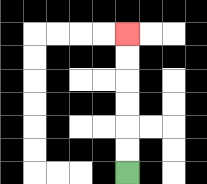{'start': '[5, 7]', 'end': '[5, 1]', 'path_directions': 'U,U,U,U,U,U', 'path_coordinates': '[[5, 7], [5, 6], [5, 5], [5, 4], [5, 3], [5, 2], [5, 1]]'}